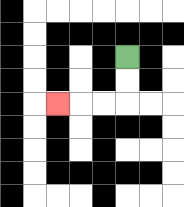{'start': '[5, 2]', 'end': '[2, 4]', 'path_directions': 'D,D,L,L,L', 'path_coordinates': '[[5, 2], [5, 3], [5, 4], [4, 4], [3, 4], [2, 4]]'}